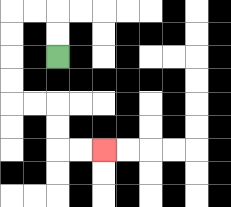{'start': '[2, 2]', 'end': '[4, 6]', 'path_directions': 'U,U,L,L,D,D,D,D,R,R,D,D,R,R', 'path_coordinates': '[[2, 2], [2, 1], [2, 0], [1, 0], [0, 0], [0, 1], [0, 2], [0, 3], [0, 4], [1, 4], [2, 4], [2, 5], [2, 6], [3, 6], [4, 6]]'}